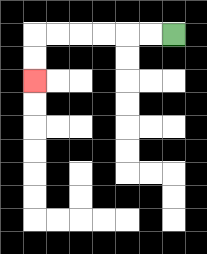{'start': '[7, 1]', 'end': '[1, 3]', 'path_directions': 'L,L,L,L,L,L,D,D', 'path_coordinates': '[[7, 1], [6, 1], [5, 1], [4, 1], [3, 1], [2, 1], [1, 1], [1, 2], [1, 3]]'}